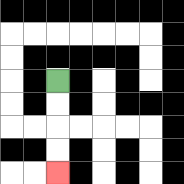{'start': '[2, 3]', 'end': '[2, 7]', 'path_directions': 'D,D,D,D', 'path_coordinates': '[[2, 3], [2, 4], [2, 5], [2, 6], [2, 7]]'}